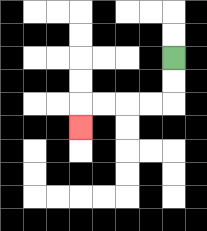{'start': '[7, 2]', 'end': '[3, 5]', 'path_directions': 'D,D,L,L,L,L,D', 'path_coordinates': '[[7, 2], [7, 3], [7, 4], [6, 4], [5, 4], [4, 4], [3, 4], [3, 5]]'}